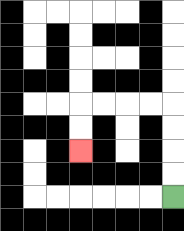{'start': '[7, 8]', 'end': '[3, 6]', 'path_directions': 'U,U,U,U,L,L,L,L,D,D', 'path_coordinates': '[[7, 8], [7, 7], [7, 6], [7, 5], [7, 4], [6, 4], [5, 4], [4, 4], [3, 4], [3, 5], [3, 6]]'}